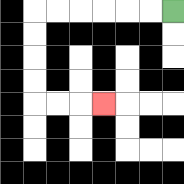{'start': '[7, 0]', 'end': '[4, 4]', 'path_directions': 'L,L,L,L,L,L,D,D,D,D,R,R,R', 'path_coordinates': '[[7, 0], [6, 0], [5, 0], [4, 0], [3, 0], [2, 0], [1, 0], [1, 1], [1, 2], [1, 3], [1, 4], [2, 4], [3, 4], [4, 4]]'}